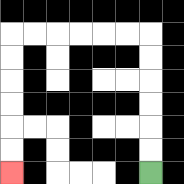{'start': '[6, 7]', 'end': '[0, 7]', 'path_directions': 'U,U,U,U,U,U,L,L,L,L,L,L,D,D,D,D,D,D', 'path_coordinates': '[[6, 7], [6, 6], [6, 5], [6, 4], [6, 3], [6, 2], [6, 1], [5, 1], [4, 1], [3, 1], [2, 1], [1, 1], [0, 1], [0, 2], [0, 3], [0, 4], [0, 5], [0, 6], [0, 7]]'}